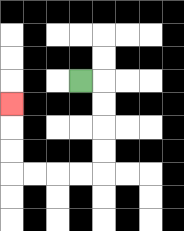{'start': '[3, 3]', 'end': '[0, 4]', 'path_directions': 'R,D,D,D,D,L,L,L,L,U,U,U', 'path_coordinates': '[[3, 3], [4, 3], [4, 4], [4, 5], [4, 6], [4, 7], [3, 7], [2, 7], [1, 7], [0, 7], [0, 6], [0, 5], [0, 4]]'}